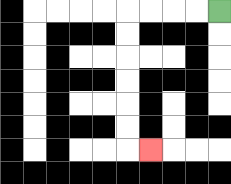{'start': '[9, 0]', 'end': '[6, 6]', 'path_directions': 'L,L,L,L,D,D,D,D,D,D,R', 'path_coordinates': '[[9, 0], [8, 0], [7, 0], [6, 0], [5, 0], [5, 1], [5, 2], [5, 3], [5, 4], [5, 5], [5, 6], [6, 6]]'}